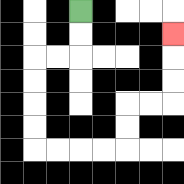{'start': '[3, 0]', 'end': '[7, 1]', 'path_directions': 'D,D,L,L,D,D,D,D,R,R,R,R,U,U,R,R,U,U,U', 'path_coordinates': '[[3, 0], [3, 1], [3, 2], [2, 2], [1, 2], [1, 3], [1, 4], [1, 5], [1, 6], [2, 6], [3, 6], [4, 6], [5, 6], [5, 5], [5, 4], [6, 4], [7, 4], [7, 3], [7, 2], [7, 1]]'}